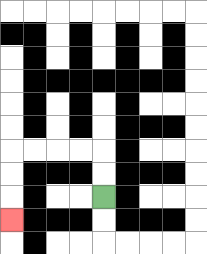{'start': '[4, 8]', 'end': '[0, 9]', 'path_directions': 'U,U,L,L,L,L,D,D,D', 'path_coordinates': '[[4, 8], [4, 7], [4, 6], [3, 6], [2, 6], [1, 6], [0, 6], [0, 7], [0, 8], [0, 9]]'}